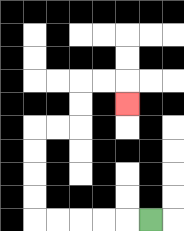{'start': '[6, 9]', 'end': '[5, 4]', 'path_directions': 'L,L,L,L,L,U,U,U,U,R,R,U,U,R,R,D', 'path_coordinates': '[[6, 9], [5, 9], [4, 9], [3, 9], [2, 9], [1, 9], [1, 8], [1, 7], [1, 6], [1, 5], [2, 5], [3, 5], [3, 4], [3, 3], [4, 3], [5, 3], [5, 4]]'}